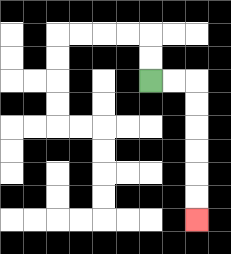{'start': '[6, 3]', 'end': '[8, 9]', 'path_directions': 'R,R,D,D,D,D,D,D', 'path_coordinates': '[[6, 3], [7, 3], [8, 3], [8, 4], [8, 5], [8, 6], [8, 7], [8, 8], [8, 9]]'}